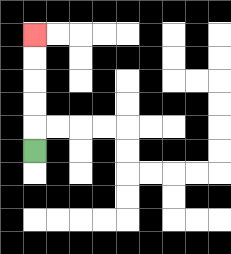{'start': '[1, 6]', 'end': '[1, 1]', 'path_directions': 'U,U,U,U,U', 'path_coordinates': '[[1, 6], [1, 5], [1, 4], [1, 3], [1, 2], [1, 1]]'}